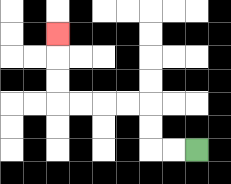{'start': '[8, 6]', 'end': '[2, 1]', 'path_directions': 'L,L,U,U,L,L,L,L,U,U,U', 'path_coordinates': '[[8, 6], [7, 6], [6, 6], [6, 5], [6, 4], [5, 4], [4, 4], [3, 4], [2, 4], [2, 3], [2, 2], [2, 1]]'}